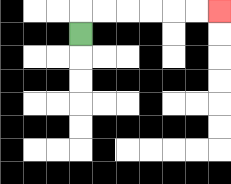{'start': '[3, 1]', 'end': '[9, 0]', 'path_directions': 'U,R,R,R,R,R,R', 'path_coordinates': '[[3, 1], [3, 0], [4, 0], [5, 0], [6, 0], [7, 0], [8, 0], [9, 0]]'}